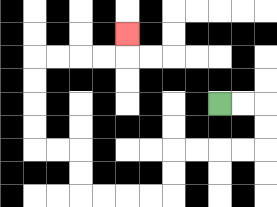{'start': '[9, 4]', 'end': '[5, 1]', 'path_directions': 'R,R,D,D,L,L,L,L,D,D,L,L,L,L,U,U,L,L,U,U,U,U,R,R,R,R,U', 'path_coordinates': '[[9, 4], [10, 4], [11, 4], [11, 5], [11, 6], [10, 6], [9, 6], [8, 6], [7, 6], [7, 7], [7, 8], [6, 8], [5, 8], [4, 8], [3, 8], [3, 7], [3, 6], [2, 6], [1, 6], [1, 5], [1, 4], [1, 3], [1, 2], [2, 2], [3, 2], [4, 2], [5, 2], [5, 1]]'}